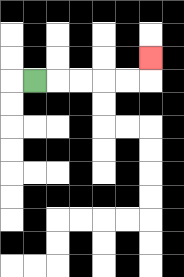{'start': '[1, 3]', 'end': '[6, 2]', 'path_directions': 'R,R,R,R,R,U', 'path_coordinates': '[[1, 3], [2, 3], [3, 3], [4, 3], [5, 3], [6, 3], [6, 2]]'}